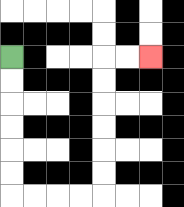{'start': '[0, 2]', 'end': '[6, 2]', 'path_directions': 'D,D,D,D,D,D,R,R,R,R,U,U,U,U,U,U,R,R', 'path_coordinates': '[[0, 2], [0, 3], [0, 4], [0, 5], [0, 6], [0, 7], [0, 8], [1, 8], [2, 8], [3, 8], [4, 8], [4, 7], [4, 6], [4, 5], [4, 4], [4, 3], [4, 2], [5, 2], [6, 2]]'}